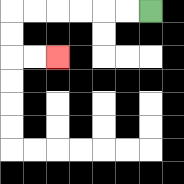{'start': '[6, 0]', 'end': '[2, 2]', 'path_directions': 'L,L,L,L,L,L,D,D,R,R', 'path_coordinates': '[[6, 0], [5, 0], [4, 0], [3, 0], [2, 0], [1, 0], [0, 0], [0, 1], [0, 2], [1, 2], [2, 2]]'}